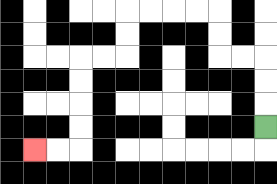{'start': '[11, 5]', 'end': '[1, 6]', 'path_directions': 'U,U,U,L,L,U,U,L,L,L,L,D,D,L,L,D,D,D,D,L,L', 'path_coordinates': '[[11, 5], [11, 4], [11, 3], [11, 2], [10, 2], [9, 2], [9, 1], [9, 0], [8, 0], [7, 0], [6, 0], [5, 0], [5, 1], [5, 2], [4, 2], [3, 2], [3, 3], [3, 4], [3, 5], [3, 6], [2, 6], [1, 6]]'}